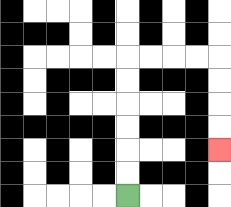{'start': '[5, 8]', 'end': '[9, 6]', 'path_directions': 'U,U,U,U,U,U,R,R,R,R,D,D,D,D', 'path_coordinates': '[[5, 8], [5, 7], [5, 6], [5, 5], [5, 4], [5, 3], [5, 2], [6, 2], [7, 2], [8, 2], [9, 2], [9, 3], [9, 4], [9, 5], [9, 6]]'}